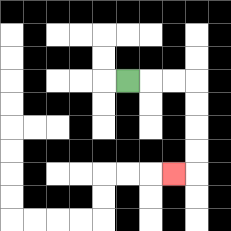{'start': '[5, 3]', 'end': '[7, 7]', 'path_directions': 'R,R,R,D,D,D,D,L', 'path_coordinates': '[[5, 3], [6, 3], [7, 3], [8, 3], [8, 4], [8, 5], [8, 6], [8, 7], [7, 7]]'}